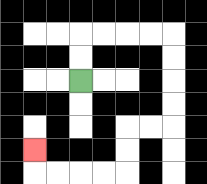{'start': '[3, 3]', 'end': '[1, 6]', 'path_directions': 'U,U,R,R,R,R,D,D,D,D,L,L,D,D,L,L,L,L,U', 'path_coordinates': '[[3, 3], [3, 2], [3, 1], [4, 1], [5, 1], [6, 1], [7, 1], [7, 2], [7, 3], [7, 4], [7, 5], [6, 5], [5, 5], [5, 6], [5, 7], [4, 7], [3, 7], [2, 7], [1, 7], [1, 6]]'}